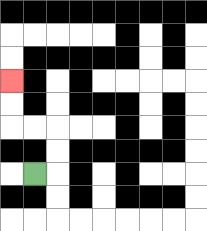{'start': '[1, 7]', 'end': '[0, 3]', 'path_directions': 'R,U,U,L,L,U,U', 'path_coordinates': '[[1, 7], [2, 7], [2, 6], [2, 5], [1, 5], [0, 5], [0, 4], [0, 3]]'}